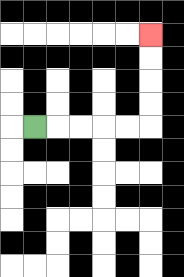{'start': '[1, 5]', 'end': '[6, 1]', 'path_directions': 'R,R,R,R,R,U,U,U,U', 'path_coordinates': '[[1, 5], [2, 5], [3, 5], [4, 5], [5, 5], [6, 5], [6, 4], [6, 3], [6, 2], [6, 1]]'}